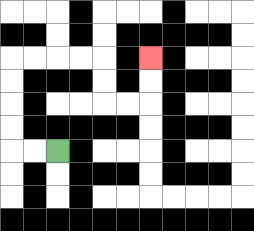{'start': '[2, 6]', 'end': '[6, 2]', 'path_directions': 'L,L,U,U,U,U,R,R,R,R,D,D,R,R,U,U', 'path_coordinates': '[[2, 6], [1, 6], [0, 6], [0, 5], [0, 4], [0, 3], [0, 2], [1, 2], [2, 2], [3, 2], [4, 2], [4, 3], [4, 4], [5, 4], [6, 4], [6, 3], [6, 2]]'}